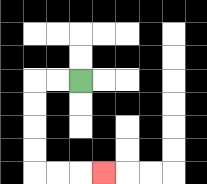{'start': '[3, 3]', 'end': '[4, 7]', 'path_directions': 'L,L,D,D,D,D,R,R,R', 'path_coordinates': '[[3, 3], [2, 3], [1, 3], [1, 4], [1, 5], [1, 6], [1, 7], [2, 7], [3, 7], [4, 7]]'}